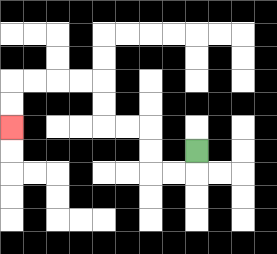{'start': '[8, 6]', 'end': '[0, 5]', 'path_directions': 'D,L,L,U,U,L,L,U,U,L,L,L,L,D,D', 'path_coordinates': '[[8, 6], [8, 7], [7, 7], [6, 7], [6, 6], [6, 5], [5, 5], [4, 5], [4, 4], [4, 3], [3, 3], [2, 3], [1, 3], [0, 3], [0, 4], [0, 5]]'}